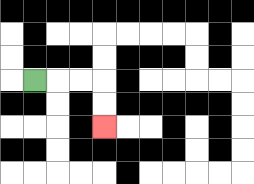{'start': '[1, 3]', 'end': '[4, 5]', 'path_directions': 'R,R,R,D,D', 'path_coordinates': '[[1, 3], [2, 3], [3, 3], [4, 3], [4, 4], [4, 5]]'}